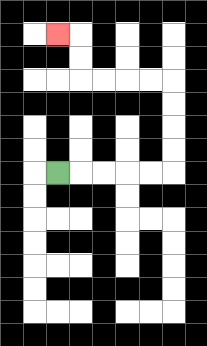{'start': '[2, 7]', 'end': '[2, 1]', 'path_directions': 'R,R,R,R,R,U,U,U,U,L,L,L,L,U,U,L', 'path_coordinates': '[[2, 7], [3, 7], [4, 7], [5, 7], [6, 7], [7, 7], [7, 6], [7, 5], [7, 4], [7, 3], [6, 3], [5, 3], [4, 3], [3, 3], [3, 2], [3, 1], [2, 1]]'}